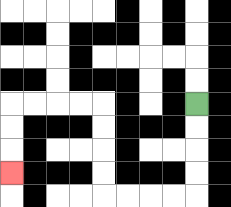{'start': '[8, 4]', 'end': '[0, 7]', 'path_directions': 'D,D,D,D,L,L,L,L,U,U,U,U,L,L,L,L,D,D,D', 'path_coordinates': '[[8, 4], [8, 5], [8, 6], [8, 7], [8, 8], [7, 8], [6, 8], [5, 8], [4, 8], [4, 7], [4, 6], [4, 5], [4, 4], [3, 4], [2, 4], [1, 4], [0, 4], [0, 5], [0, 6], [0, 7]]'}